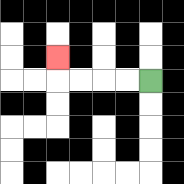{'start': '[6, 3]', 'end': '[2, 2]', 'path_directions': 'L,L,L,L,U', 'path_coordinates': '[[6, 3], [5, 3], [4, 3], [3, 3], [2, 3], [2, 2]]'}